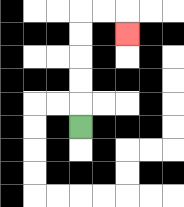{'start': '[3, 5]', 'end': '[5, 1]', 'path_directions': 'U,U,U,U,U,R,R,D', 'path_coordinates': '[[3, 5], [3, 4], [3, 3], [3, 2], [3, 1], [3, 0], [4, 0], [5, 0], [5, 1]]'}